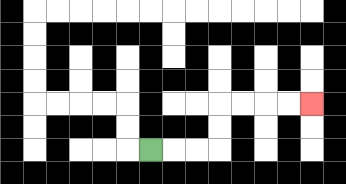{'start': '[6, 6]', 'end': '[13, 4]', 'path_directions': 'R,R,R,U,U,R,R,R,R', 'path_coordinates': '[[6, 6], [7, 6], [8, 6], [9, 6], [9, 5], [9, 4], [10, 4], [11, 4], [12, 4], [13, 4]]'}